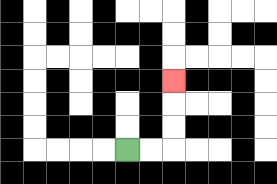{'start': '[5, 6]', 'end': '[7, 3]', 'path_directions': 'R,R,U,U,U', 'path_coordinates': '[[5, 6], [6, 6], [7, 6], [7, 5], [7, 4], [7, 3]]'}